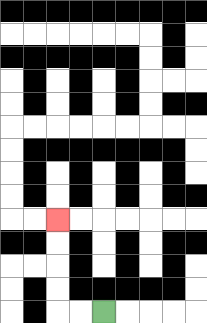{'start': '[4, 13]', 'end': '[2, 9]', 'path_directions': 'L,L,U,U,U,U', 'path_coordinates': '[[4, 13], [3, 13], [2, 13], [2, 12], [2, 11], [2, 10], [2, 9]]'}